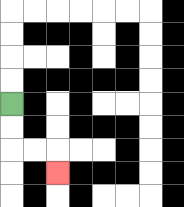{'start': '[0, 4]', 'end': '[2, 7]', 'path_directions': 'D,D,R,R,D', 'path_coordinates': '[[0, 4], [0, 5], [0, 6], [1, 6], [2, 6], [2, 7]]'}